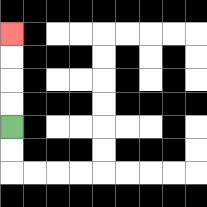{'start': '[0, 5]', 'end': '[0, 1]', 'path_directions': 'U,U,U,U', 'path_coordinates': '[[0, 5], [0, 4], [0, 3], [0, 2], [0, 1]]'}